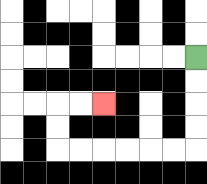{'start': '[8, 2]', 'end': '[4, 4]', 'path_directions': 'D,D,D,D,L,L,L,L,L,L,U,U,R,R', 'path_coordinates': '[[8, 2], [8, 3], [8, 4], [8, 5], [8, 6], [7, 6], [6, 6], [5, 6], [4, 6], [3, 6], [2, 6], [2, 5], [2, 4], [3, 4], [4, 4]]'}